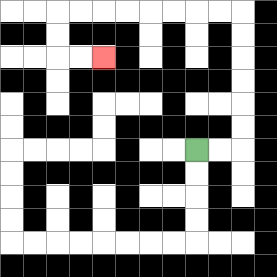{'start': '[8, 6]', 'end': '[4, 2]', 'path_directions': 'R,R,U,U,U,U,U,U,L,L,L,L,L,L,L,L,D,D,R,R', 'path_coordinates': '[[8, 6], [9, 6], [10, 6], [10, 5], [10, 4], [10, 3], [10, 2], [10, 1], [10, 0], [9, 0], [8, 0], [7, 0], [6, 0], [5, 0], [4, 0], [3, 0], [2, 0], [2, 1], [2, 2], [3, 2], [4, 2]]'}